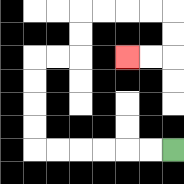{'start': '[7, 6]', 'end': '[5, 2]', 'path_directions': 'L,L,L,L,L,L,U,U,U,U,R,R,U,U,R,R,R,R,D,D,L,L', 'path_coordinates': '[[7, 6], [6, 6], [5, 6], [4, 6], [3, 6], [2, 6], [1, 6], [1, 5], [1, 4], [1, 3], [1, 2], [2, 2], [3, 2], [3, 1], [3, 0], [4, 0], [5, 0], [6, 0], [7, 0], [7, 1], [7, 2], [6, 2], [5, 2]]'}